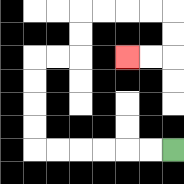{'start': '[7, 6]', 'end': '[5, 2]', 'path_directions': 'L,L,L,L,L,L,U,U,U,U,R,R,U,U,R,R,R,R,D,D,L,L', 'path_coordinates': '[[7, 6], [6, 6], [5, 6], [4, 6], [3, 6], [2, 6], [1, 6], [1, 5], [1, 4], [1, 3], [1, 2], [2, 2], [3, 2], [3, 1], [3, 0], [4, 0], [5, 0], [6, 0], [7, 0], [7, 1], [7, 2], [6, 2], [5, 2]]'}